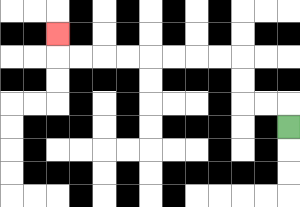{'start': '[12, 5]', 'end': '[2, 1]', 'path_directions': 'U,L,L,U,U,L,L,L,L,L,L,L,L,U', 'path_coordinates': '[[12, 5], [12, 4], [11, 4], [10, 4], [10, 3], [10, 2], [9, 2], [8, 2], [7, 2], [6, 2], [5, 2], [4, 2], [3, 2], [2, 2], [2, 1]]'}